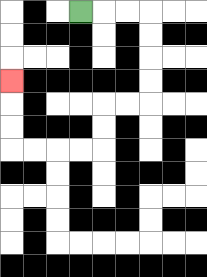{'start': '[3, 0]', 'end': '[0, 3]', 'path_directions': 'R,R,R,D,D,D,D,L,L,D,D,L,L,L,L,U,U,U', 'path_coordinates': '[[3, 0], [4, 0], [5, 0], [6, 0], [6, 1], [6, 2], [6, 3], [6, 4], [5, 4], [4, 4], [4, 5], [4, 6], [3, 6], [2, 6], [1, 6], [0, 6], [0, 5], [0, 4], [0, 3]]'}